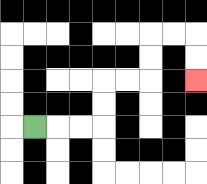{'start': '[1, 5]', 'end': '[8, 3]', 'path_directions': 'R,R,R,U,U,R,R,U,U,R,R,D,D', 'path_coordinates': '[[1, 5], [2, 5], [3, 5], [4, 5], [4, 4], [4, 3], [5, 3], [6, 3], [6, 2], [6, 1], [7, 1], [8, 1], [8, 2], [8, 3]]'}